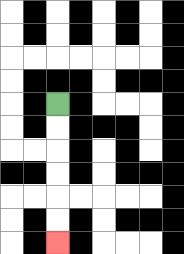{'start': '[2, 4]', 'end': '[2, 10]', 'path_directions': 'D,D,D,D,D,D', 'path_coordinates': '[[2, 4], [2, 5], [2, 6], [2, 7], [2, 8], [2, 9], [2, 10]]'}